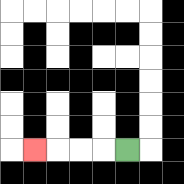{'start': '[5, 6]', 'end': '[1, 6]', 'path_directions': 'L,L,L,L', 'path_coordinates': '[[5, 6], [4, 6], [3, 6], [2, 6], [1, 6]]'}